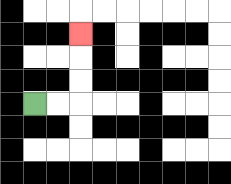{'start': '[1, 4]', 'end': '[3, 1]', 'path_directions': 'R,R,U,U,U', 'path_coordinates': '[[1, 4], [2, 4], [3, 4], [3, 3], [3, 2], [3, 1]]'}